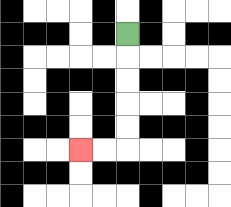{'start': '[5, 1]', 'end': '[3, 6]', 'path_directions': 'D,D,D,D,D,L,L', 'path_coordinates': '[[5, 1], [5, 2], [5, 3], [5, 4], [5, 5], [5, 6], [4, 6], [3, 6]]'}